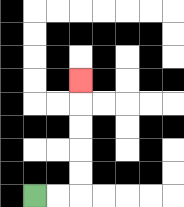{'start': '[1, 8]', 'end': '[3, 3]', 'path_directions': 'R,R,U,U,U,U,U', 'path_coordinates': '[[1, 8], [2, 8], [3, 8], [3, 7], [3, 6], [3, 5], [3, 4], [3, 3]]'}